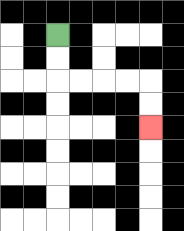{'start': '[2, 1]', 'end': '[6, 5]', 'path_directions': 'D,D,R,R,R,R,D,D', 'path_coordinates': '[[2, 1], [2, 2], [2, 3], [3, 3], [4, 3], [5, 3], [6, 3], [6, 4], [6, 5]]'}